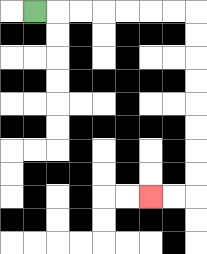{'start': '[1, 0]', 'end': '[6, 8]', 'path_directions': 'R,R,R,R,R,R,R,D,D,D,D,D,D,D,D,L,L', 'path_coordinates': '[[1, 0], [2, 0], [3, 0], [4, 0], [5, 0], [6, 0], [7, 0], [8, 0], [8, 1], [8, 2], [8, 3], [8, 4], [8, 5], [8, 6], [8, 7], [8, 8], [7, 8], [6, 8]]'}